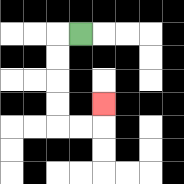{'start': '[3, 1]', 'end': '[4, 4]', 'path_directions': 'L,D,D,D,D,R,R,U', 'path_coordinates': '[[3, 1], [2, 1], [2, 2], [2, 3], [2, 4], [2, 5], [3, 5], [4, 5], [4, 4]]'}